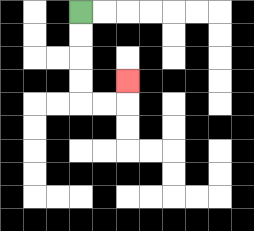{'start': '[3, 0]', 'end': '[5, 3]', 'path_directions': 'D,D,D,D,R,R,U', 'path_coordinates': '[[3, 0], [3, 1], [3, 2], [3, 3], [3, 4], [4, 4], [5, 4], [5, 3]]'}